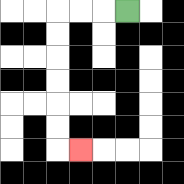{'start': '[5, 0]', 'end': '[3, 6]', 'path_directions': 'L,L,L,D,D,D,D,D,D,R', 'path_coordinates': '[[5, 0], [4, 0], [3, 0], [2, 0], [2, 1], [2, 2], [2, 3], [2, 4], [2, 5], [2, 6], [3, 6]]'}